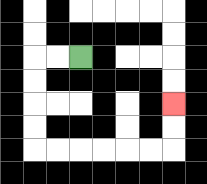{'start': '[3, 2]', 'end': '[7, 4]', 'path_directions': 'L,L,D,D,D,D,R,R,R,R,R,R,U,U', 'path_coordinates': '[[3, 2], [2, 2], [1, 2], [1, 3], [1, 4], [1, 5], [1, 6], [2, 6], [3, 6], [4, 6], [5, 6], [6, 6], [7, 6], [7, 5], [7, 4]]'}